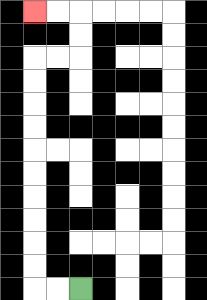{'start': '[3, 12]', 'end': '[1, 0]', 'path_directions': 'L,L,U,U,U,U,U,U,U,U,U,U,R,R,U,U,L,L', 'path_coordinates': '[[3, 12], [2, 12], [1, 12], [1, 11], [1, 10], [1, 9], [1, 8], [1, 7], [1, 6], [1, 5], [1, 4], [1, 3], [1, 2], [2, 2], [3, 2], [3, 1], [3, 0], [2, 0], [1, 0]]'}